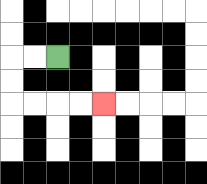{'start': '[2, 2]', 'end': '[4, 4]', 'path_directions': 'L,L,D,D,R,R,R,R', 'path_coordinates': '[[2, 2], [1, 2], [0, 2], [0, 3], [0, 4], [1, 4], [2, 4], [3, 4], [4, 4]]'}